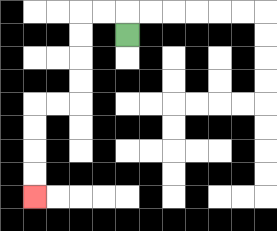{'start': '[5, 1]', 'end': '[1, 8]', 'path_directions': 'U,L,L,D,D,D,D,L,L,D,D,D,D', 'path_coordinates': '[[5, 1], [5, 0], [4, 0], [3, 0], [3, 1], [3, 2], [3, 3], [3, 4], [2, 4], [1, 4], [1, 5], [1, 6], [1, 7], [1, 8]]'}